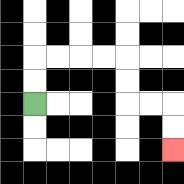{'start': '[1, 4]', 'end': '[7, 6]', 'path_directions': 'U,U,R,R,R,R,D,D,R,R,D,D', 'path_coordinates': '[[1, 4], [1, 3], [1, 2], [2, 2], [3, 2], [4, 2], [5, 2], [5, 3], [5, 4], [6, 4], [7, 4], [7, 5], [7, 6]]'}